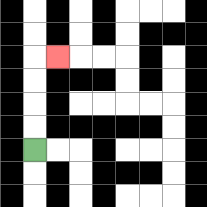{'start': '[1, 6]', 'end': '[2, 2]', 'path_directions': 'U,U,U,U,R', 'path_coordinates': '[[1, 6], [1, 5], [1, 4], [1, 3], [1, 2], [2, 2]]'}